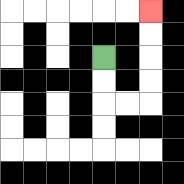{'start': '[4, 2]', 'end': '[6, 0]', 'path_directions': 'D,D,R,R,U,U,U,U', 'path_coordinates': '[[4, 2], [4, 3], [4, 4], [5, 4], [6, 4], [6, 3], [6, 2], [6, 1], [6, 0]]'}